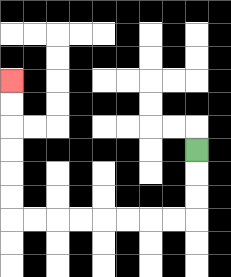{'start': '[8, 6]', 'end': '[0, 3]', 'path_directions': 'D,D,D,L,L,L,L,L,L,L,L,U,U,U,U,U,U', 'path_coordinates': '[[8, 6], [8, 7], [8, 8], [8, 9], [7, 9], [6, 9], [5, 9], [4, 9], [3, 9], [2, 9], [1, 9], [0, 9], [0, 8], [0, 7], [0, 6], [0, 5], [0, 4], [0, 3]]'}